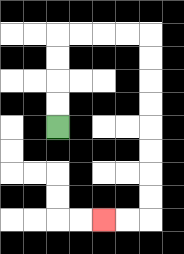{'start': '[2, 5]', 'end': '[4, 9]', 'path_directions': 'U,U,U,U,R,R,R,R,D,D,D,D,D,D,D,D,L,L', 'path_coordinates': '[[2, 5], [2, 4], [2, 3], [2, 2], [2, 1], [3, 1], [4, 1], [5, 1], [6, 1], [6, 2], [6, 3], [6, 4], [6, 5], [6, 6], [6, 7], [6, 8], [6, 9], [5, 9], [4, 9]]'}